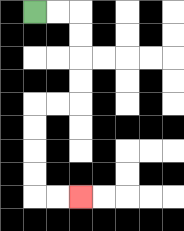{'start': '[1, 0]', 'end': '[3, 8]', 'path_directions': 'R,R,D,D,D,D,L,L,D,D,D,D,R,R', 'path_coordinates': '[[1, 0], [2, 0], [3, 0], [3, 1], [3, 2], [3, 3], [3, 4], [2, 4], [1, 4], [1, 5], [1, 6], [1, 7], [1, 8], [2, 8], [3, 8]]'}